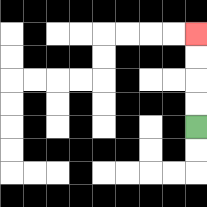{'start': '[8, 5]', 'end': '[8, 1]', 'path_directions': 'U,U,U,U', 'path_coordinates': '[[8, 5], [8, 4], [8, 3], [8, 2], [8, 1]]'}